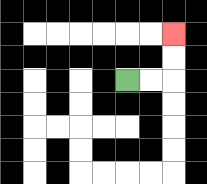{'start': '[5, 3]', 'end': '[7, 1]', 'path_directions': 'R,R,U,U', 'path_coordinates': '[[5, 3], [6, 3], [7, 3], [7, 2], [7, 1]]'}